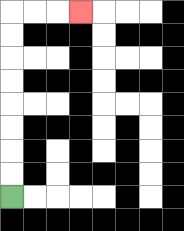{'start': '[0, 8]', 'end': '[3, 0]', 'path_directions': 'U,U,U,U,U,U,U,U,R,R,R', 'path_coordinates': '[[0, 8], [0, 7], [0, 6], [0, 5], [0, 4], [0, 3], [0, 2], [0, 1], [0, 0], [1, 0], [2, 0], [3, 0]]'}